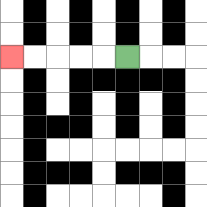{'start': '[5, 2]', 'end': '[0, 2]', 'path_directions': 'L,L,L,L,L', 'path_coordinates': '[[5, 2], [4, 2], [3, 2], [2, 2], [1, 2], [0, 2]]'}